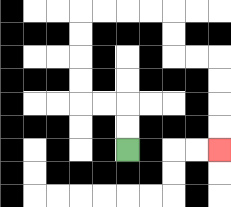{'start': '[5, 6]', 'end': '[9, 6]', 'path_directions': 'U,U,L,L,U,U,U,U,R,R,R,R,D,D,R,R,D,D,D,D', 'path_coordinates': '[[5, 6], [5, 5], [5, 4], [4, 4], [3, 4], [3, 3], [3, 2], [3, 1], [3, 0], [4, 0], [5, 0], [6, 0], [7, 0], [7, 1], [7, 2], [8, 2], [9, 2], [9, 3], [9, 4], [9, 5], [9, 6]]'}